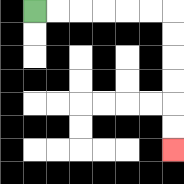{'start': '[1, 0]', 'end': '[7, 6]', 'path_directions': 'R,R,R,R,R,R,D,D,D,D,D,D', 'path_coordinates': '[[1, 0], [2, 0], [3, 0], [4, 0], [5, 0], [6, 0], [7, 0], [7, 1], [7, 2], [7, 3], [7, 4], [7, 5], [7, 6]]'}